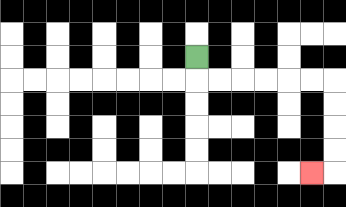{'start': '[8, 2]', 'end': '[13, 7]', 'path_directions': 'D,R,R,R,R,R,R,D,D,D,D,L', 'path_coordinates': '[[8, 2], [8, 3], [9, 3], [10, 3], [11, 3], [12, 3], [13, 3], [14, 3], [14, 4], [14, 5], [14, 6], [14, 7], [13, 7]]'}